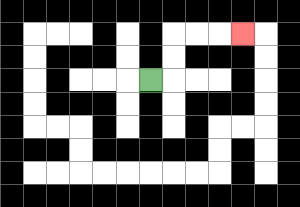{'start': '[6, 3]', 'end': '[10, 1]', 'path_directions': 'R,U,U,R,R,R', 'path_coordinates': '[[6, 3], [7, 3], [7, 2], [7, 1], [8, 1], [9, 1], [10, 1]]'}